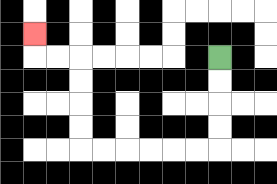{'start': '[9, 2]', 'end': '[1, 1]', 'path_directions': 'D,D,D,D,L,L,L,L,L,L,U,U,U,U,L,L,U', 'path_coordinates': '[[9, 2], [9, 3], [9, 4], [9, 5], [9, 6], [8, 6], [7, 6], [6, 6], [5, 6], [4, 6], [3, 6], [3, 5], [3, 4], [3, 3], [3, 2], [2, 2], [1, 2], [1, 1]]'}